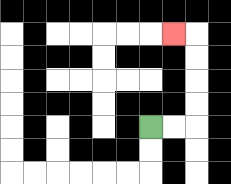{'start': '[6, 5]', 'end': '[7, 1]', 'path_directions': 'R,R,U,U,U,U,L', 'path_coordinates': '[[6, 5], [7, 5], [8, 5], [8, 4], [8, 3], [8, 2], [8, 1], [7, 1]]'}